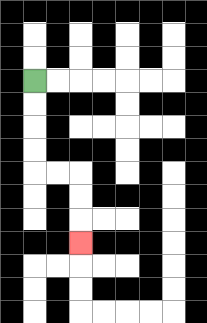{'start': '[1, 3]', 'end': '[3, 10]', 'path_directions': 'D,D,D,D,R,R,D,D,D', 'path_coordinates': '[[1, 3], [1, 4], [1, 5], [1, 6], [1, 7], [2, 7], [3, 7], [3, 8], [3, 9], [3, 10]]'}